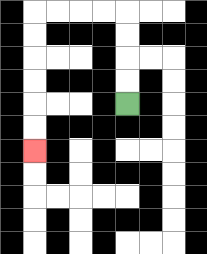{'start': '[5, 4]', 'end': '[1, 6]', 'path_directions': 'U,U,U,U,L,L,L,L,D,D,D,D,D,D', 'path_coordinates': '[[5, 4], [5, 3], [5, 2], [5, 1], [5, 0], [4, 0], [3, 0], [2, 0], [1, 0], [1, 1], [1, 2], [1, 3], [1, 4], [1, 5], [1, 6]]'}